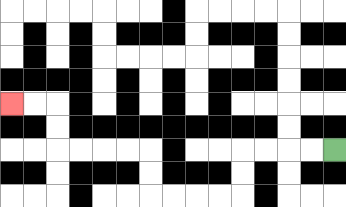{'start': '[14, 6]', 'end': '[0, 4]', 'path_directions': 'L,L,L,L,D,D,L,L,L,L,U,U,L,L,L,L,U,U,L,L', 'path_coordinates': '[[14, 6], [13, 6], [12, 6], [11, 6], [10, 6], [10, 7], [10, 8], [9, 8], [8, 8], [7, 8], [6, 8], [6, 7], [6, 6], [5, 6], [4, 6], [3, 6], [2, 6], [2, 5], [2, 4], [1, 4], [0, 4]]'}